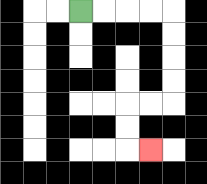{'start': '[3, 0]', 'end': '[6, 6]', 'path_directions': 'R,R,R,R,D,D,D,D,L,L,D,D,R', 'path_coordinates': '[[3, 0], [4, 0], [5, 0], [6, 0], [7, 0], [7, 1], [7, 2], [7, 3], [7, 4], [6, 4], [5, 4], [5, 5], [5, 6], [6, 6]]'}